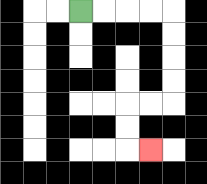{'start': '[3, 0]', 'end': '[6, 6]', 'path_directions': 'R,R,R,R,D,D,D,D,L,L,D,D,R', 'path_coordinates': '[[3, 0], [4, 0], [5, 0], [6, 0], [7, 0], [7, 1], [7, 2], [7, 3], [7, 4], [6, 4], [5, 4], [5, 5], [5, 6], [6, 6]]'}